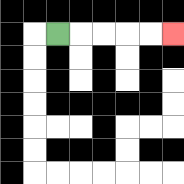{'start': '[2, 1]', 'end': '[7, 1]', 'path_directions': 'R,R,R,R,R', 'path_coordinates': '[[2, 1], [3, 1], [4, 1], [5, 1], [6, 1], [7, 1]]'}